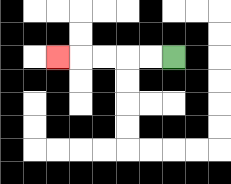{'start': '[7, 2]', 'end': '[2, 2]', 'path_directions': 'L,L,L,L,L', 'path_coordinates': '[[7, 2], [6, 2], [5, 2], [4, 2], [3, 2], [2, 2]]'}